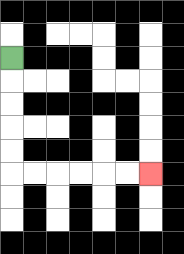{'start': '[0, 2]', 'end': '[6, 7]', 'path_directions': 'D,D,D,D,D,R,R,R,R,R,R', 'path_coordinates': '[[0, 2], [0, 3], [0, 4], [0, 5], [0, 6], [0, 7], [1, 7], [2, 7], [3, 7], [4, 7], [5, 7], [6, 7]]'}